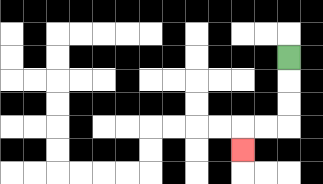{'start': '[12, 2]', 'end': '[10, 6]', 'path_directions': 'D,D,D,L,L,D', 'path_coordinates': '[[12, 2], [12, 3], [12, 4], [12, 5], [11, 5], [10, 5], [10, 6]]'}